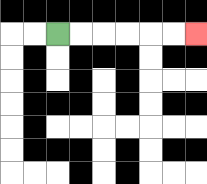{'start': '[2, 1]', 'end': '[8, 1]', 'path_directions': 'R,R,R,R,R,R', 'path_coordinates': '[[2, 1], [3, 1], [4, 1], [5, 1], [6, 1], [7, 1], [8, 1]]'}